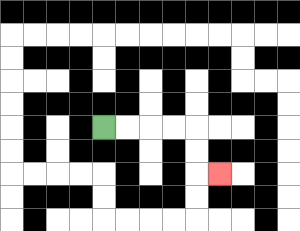{'start': '[4, 5]', 'end': '[9, 7]', 'path_directions': 'R,R,R,R,D,D,R', 'path_coordinates': '[[4, 5], [5, 5], [6, 5], [7, 5], [8, 5], [8, 6], [8, 7], [9, 7]]'}